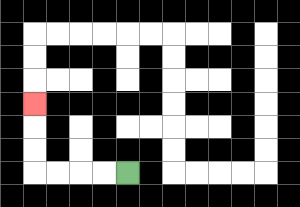{'start': '[5, 7]', 'end': '[1, 4]', 'path_directions': 'L,L,L,L,U,U,U', 'path_coordinates': '[[5, 7], [4, 7], [3, 7], [2, 7], [1, 7], [1, 6], [1, 5], [1, 4]]'}